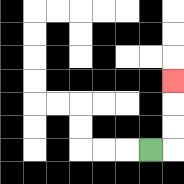{'start': '[6, 6]', 'end': '[7, 3]', 'path_directions': 'R,U,U,U', 'path_coordinates': '[[6, 6], [7, 6], [7, 5], [7, 4], [7, 3]]'}